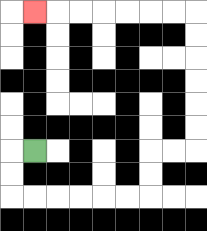{'start': '[1, 6]', 'end': '[1, 0]', 'path_directions': 'L,D,D,R,R,R,R,R,R,U,U,R,R,U,U,U,U,U,U,L,L,L,L,L,L,L', 'path_coordinates': '[[1, 6], [0, 6], [0, 7], [0, 8], [1, 8], [2, 8], [3, 8], [4, 8], [5, 8], [6, 8], [6, 7], [6, 6], [7, 6], [8, 6], [8, 5], [8, 4], [8, 3], [8, 2], [8, 1], [8, 0], [7, 0], [6, 0], [5, 0], [4, 0], [3, 0], [2, 0], [1, 0]]'}